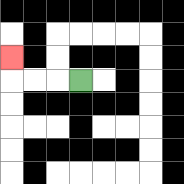{'start': '[3, 3]', 'end': '[0, 2]', 'path_directions': 'L,L,L,U', 'path_coordinates': '[[3, 3], [2, 3], [1, 3], [0, 3], [0, 2]]'}